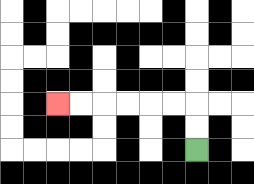{'start': '[8, 6]', 'end': '[2, 4]', 'path_directions': 'U,U,L,L,L,L,L,L', 'path_coordinates': '[[8, 6], [8, 5], [8, 4], [7, 4], [6, 4], [5, 4], [4, 4], [3, 4], [2, 4]]'}